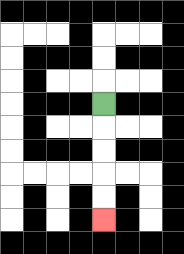{'start': '[4, 4]', 'end': '[4, 9]', 'path_directions': 'D,D,D,D,D', 'path_coordinates': '[[4, 4], [4, 5], [4, 6], [4, 7], [4, 8], [4, 9]]'}